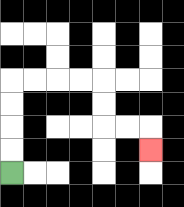{'start': '[0, 7]', 'end': '[6, 6]', 'path_directions': 'U,U,U,U,R,R,R,R,D,D,R,R,D', 'path_coordinates': '[[0, 7], [0, 6], [0, 5], [0, 4], [0, 3], [1, 3], [2, 3], [3, 3], [4, 3], [4, 4], [4, 5], [5, 5], [6, 5], [6, 6]]'}